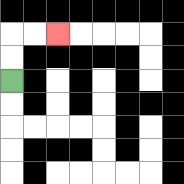{'start': '[0, 3]', 'end': '[2, 1]', 'path_directions': 'U,U,R,R', 'path_coordinates': '[[0, 3], [0, 2], [0, 1], [1, 1], [2, 1]]'}